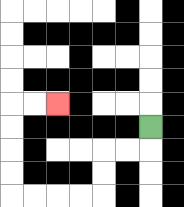{'start': '[6, 5]', 'end': '[2, 4]', 'path_directions': 'D,L,L,D,D,L,L,L,L,U,U,U,U,R,R', 'path_coordinates': '[[6, 5], [6, 6], [5, 6], [4, 6], [4, 7], [4, 8], [3, 8], [2, 8], [1, 8], [0, 8], [0, 7], [0, 6], [0, 5], [0, 4], [1, 4], [2, 4]]'}